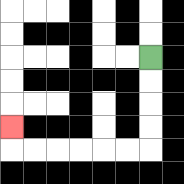{'start': '[6, 2]', 'end': '[0, 5]', 'path_directions': 'D,D,D,D,L,L,L,L,L,L,U', 'path_coordinates': '[[6, 2], [6, 3], [6, 4], [6, 5], [6, 6], [5, 6], [4, 6], [3, 6], [2, 6], [1, 6], [0, 6], [0, 5]]'}